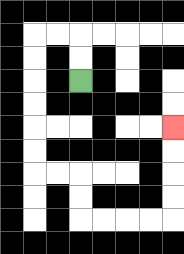{'start': '[3, 3]', 'end': '[7, 5]', 'path_directions': 'U,U,L,L,D,D,D,D,D,D,R,R,D,D,R,R,R,R,U,U,U,U', 'path_coordinates': '[[3, 3], [3, 2], [3, 1], [2, 1], [1, 1], [1, 2], [1, 3], [1, 4], [1, 5], [1, 6], [1, 7], [2, 7], [3, 7], [3, 8], [3, 9], [4, 9], [5, 9], [6, 9], [7, 9], [7, 8], [7, 7], [7, 6], [7, 5]]'}